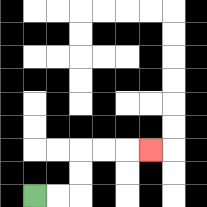{'start': '[1, 8]', 'end': '[6, 6]', 'path_directions': 'R,R,U,U,R,R,R', 'path_coordinates': '[[1, 8], [2, 8], [3, 8], [3, 7], [3, 6], [4, 6], [5, 6], [6, 6]]'}